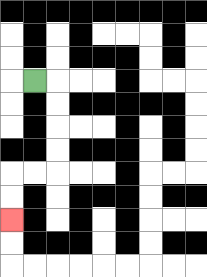{'start': '[1, 3]', 'end': '[0, 9]', 'path_directions': 'R,D,D,D,D,L,L,D,D', 'path_coordinates': '[[1, 3], [2, 3], [2, 4], [2, 5], [2, 6], [2, 7], [1, 7], [0, 7], [0, 8], [0, 9]]'}